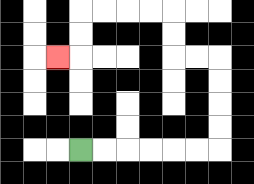{'start': '[3, 6]', 'end': '[2, 2]', 'path_directions': 'R,R,R,R,R,R,U,U,U,U,L,L,U,U,L,L,L,L,D,D,L', 'path_coordinates': '[[3, 6], [4, 6], [5, 6], [6, 6], [7, 6], [8, 6], [9, 6], [9, 5], [9, 4], [9, 3], [9, 2], [8, 2], [7, 2], [7, 1], [7, 0], [6, 0], [5, 0], [4, 0], [3, 0], [3, 1], [3, 2], [2, 2]]'}